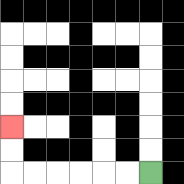{'start': '[6, 7]', 'end': '[0, 5]', 'path_directions': 'L,L,L,L,L,L,U,U', 'path_coordinates': '[[6, 7], [5, 7], [4, 7], [3, 7], [2, 7], [1, 7], [0, 7], [0, 6], [0, 5]]'}